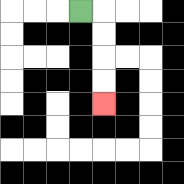{'start': '[3, 0]', 'end': '[4, 4]', 'path_directions': 'R,D,D,D,D', 'path_coordinates': '[[3, 0], [4, 0], [4, 1], [4, 2], [4, 3], [4, 4]]'}